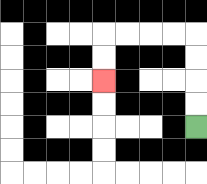{'start': '[8, 5]', 'end': '[4, 3]', 'path_directions': 'U,U,U,U,L,L,L,L,D,D', 'path_coordinates': '[[8, 5], [8, 4], [8, 3], [8, 2], [8, 1], [7, 1], [6, 1], [5, 1], [4, 1], [4, 2], [4, 3]]'}